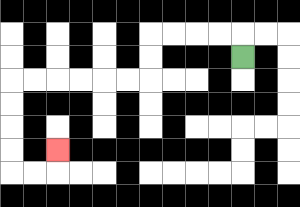{'start': '[10, 2]', 'end': '[2, 6]', 'path_directions': 'U,L,L,L,L,D,D,L,L,L,L,L,L,D,D,D,D,R,R,U', 'path_coordinates': '[[10, 2], [10, 1], [9, 1], [8, 1], [7, 1], [6, 1], [6, 2], [6, 3], [5, 3], [4, 3], [3, 3], [2, 3], [1, 3], [0, 3], [0, 4], [0, 5], [0, 6], [0, 7], [1, 7], [2, 7], [2, 6]]'}